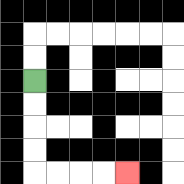{'start': '[1, 3]', 'end': '[5, 7]', 'path_directions': 'D,D,D,D,R,R,R,R', 'path_coordinates': '[[1, 3], [1, 4], [1, 5], [1, 6], [1, 7], [2, 7], [3, 7], [4, 7], [5, 7]]'}